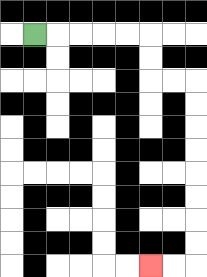{'start': '[1, 1]', 'end': '[6, 11]', 'path_directions': 'R,R,R,R,R,D,D,R,R,D,D,D,D,D,D,D,D,L,L', 'path_coordinates': '[[1, 1], [2, 1], [3, 1], [4, 1], [5, 1], [6, 1], [6, 2], [6, 3], [7, 3], [8, 3], [8, 4], [8, 5], [8, 6], [8, 7], [8, 8], [8, 9], [8, 10], [8, 11], [7, 11], [6, 11]]'}